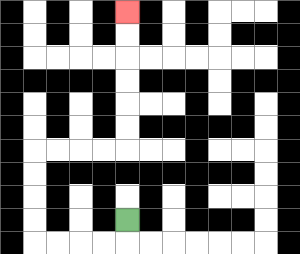{'start': '[5, 9]', 'end': '[5, 0]', 'path_directions': 'D,L,L,L,L,U,U,U,U,R,R,R,R,U,U,U,U,U,U', 'path_coordinates': '[[5, 9], [5, 10], [4, 10], [3, 10], [2, 10], [1, 10], [1, 9], [1, 8], [1, 7], [1, 6], [2, 6], [3, 6], [4, 6], [5, 6], [5, 5], [5, 4], [5, 3], [5, 2], [5, 1], [5, 0]]'}